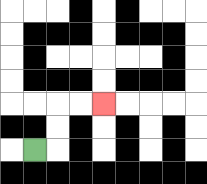{'start': '[1, 6]', 'end': '[4, 4]', 'path_directions': 'R,U,U,R,R', 'path_coordinates': '[[1, 6], [2, 6], [2, 5], [2, 4], [3, 4], [4, 4]]'}